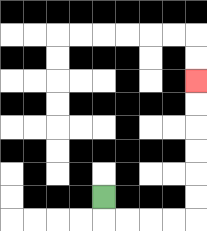{'start': '[4, 8]', 'end': '[8, 3]', 'path_directions': 'D,R,R,R,R,U,U,U,U,U,U', 'path_coordinates': '[[4, 8], [4, 9], [5, 9], [6, 9], [7, 9], [8, 9], [8, 8], [8, 7], [8, 6], [8, 5], [8, 4], [8, 3]]'}